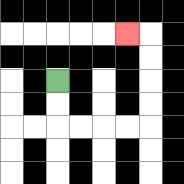{'start': '[2, 3]', 'end': '[5, 1]', 'path_directions': 'D,D,R,R,R,R,U,U,U,U,L', 'path_coordinates': '[[2, 3], [2, 4], [2, 5], [3, 5], [4, 5], [5, 5], [6, 5], [6, 4], [6, 3], [6, 2], [6, 1], [5, 1]]'}